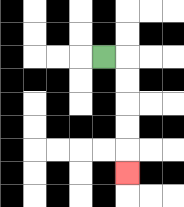{'start': '[4, 2]', 'end': '[5, 7]', 'path_directions': 'R,D,D,D,D,D', 'path_coordinates': '[[4, 2], [5, 2], [5, 3], [5, 4], [5, 5], [5, 6], [5, 7]]'}